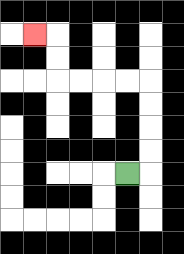{'start': '[5, 7]', 'end': '[1, 1]', 'path_directions': 'R,U,U,U,U,L,L,L,L,U,U,L', 'path_coordinates': '[[5, 7], [6, 7], [6, 6], [6, 5], [6, 4], [6, 3], [5, 3], [4, 3], [3, 3], [2, 3], [2, 2], [2, 1], [1, 1]]'}